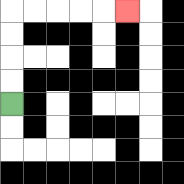{'start': '[0, 4]', 'end': '[5, 0]', 'path_directions': 'U,U,U,U,R,R,R,R,R', 'path_coordinates': '[[0, 4], [0, 3], [0, 2], [0, 1], [0, 0], [1, 0], [2, 0], [3, 0], [4, 0], [5, 0]]'}